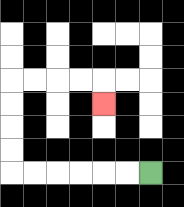{'start': '[6, 7]', 'end': '[4, 4]', 'path_directions': 'L,L,L,L,L,L,U,U,U,U,R,R,R,R,D', 'path_coordinates': '[[6, 7], [5, 7], [4, 7], [3, 7], [2, 7], [1, 7], [0, 7], [0, 6], [0, 5], [0, 4], [0, 3], [1, 3], [2, 3], [3, 3], [4, 3], [4, 4]]'}